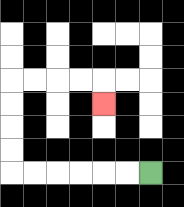{'start': '[6, 7]', 'end': '[4, 4]', 'path_directions': 'L,L,L,L,L,L,U,U,U,U,R,R,R,R,D', 'path_coordinates': '[[6, 7], [5, 7], [4, 7], [3, 7], [2, 7], [1, 7], [0, 7], [0, 6], [0, 5], [0, 4], [0, 3], [1, 3], [2, 3], [3, 3], [4, 3], [4, 4]]'}